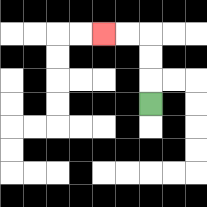{'start': '[6, 4]', 'end': '[4, 1]', 'path_directions': 'U,U,U,L,L', 'path_coordinates': '[[6, 4], [6, 3], [6, 2], [6, 1], [5, 1], [4, 1]]'}